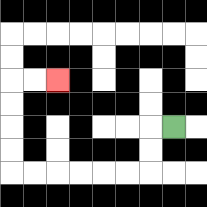{'start': '[7, 5]', 'end': '[2, 3]', 'path_directions': 'L,D,D,L,L,L,L,L,L,U,U,U,U,R,R', 'path_coordinates': '[[7, 5], [6, 5], [6, 6], [6, 7], [5, 7], [4, 7], [3, 7], [2, 7], [1, 7], [0, 7], [0, 6], [0, 5], [0, 4], [0, 3], [1, 3], [2, 3]]'}